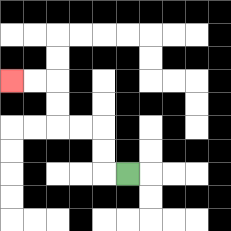{'start': '[5, 7]', 'end': '[0, 3]', 'path_directions': 'L,U,U,L,L,U,U,L,L', 'path_coordinates': '[[5, 7], [4, 7], [4, 6], [4, 5], [3, 5], [2, 5], [2, 4], [2, 3], [1, 3], [0, 3]]'}